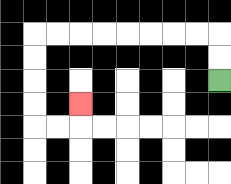{'start': '[9, 3]', 'end': '[3, 4]', 'path_directions': 'U,U,L,L,L,L,L,L,L,L,D,D,D,D,R,R,U', 'path_coordinates': '[[9, 3], [9, 2], [9, 1], [8, 1], [7, 1], [6, 1], [5, 1], [4, 1], [3, 1], [2, 1], [1, 1], [1, 2], [1, 3], [1, 4], [1, 5], [2, 5], [3, 5], [3, 4]]'}